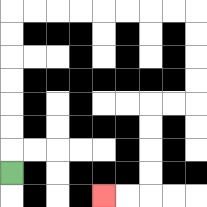{'start': '[0, 7]', 'end': '[4, 8]', 'path_directions': 'U,U,U,U,U,U,U,R,R,R,R,R,R,R,R,D,D,D,D,L,L,D,D,D,D,L,L', 'path_coordinates': '[[0, 7], [0, 6], [0, 5], [0, 4], [0, 3], [0, 2], [0, 1], [0, 0], [1, 0], [2, 0], [3, 0], [4, 0], [5, 0], [6, 0], [7, 0], [8, 0], [8, 1], [8, 2], [8, 3], [8, 4], [7, 4], [6, 4], [6, 5], [6, 6], [6, 7], [6, 8], [5, 8], [4, 8]]'}